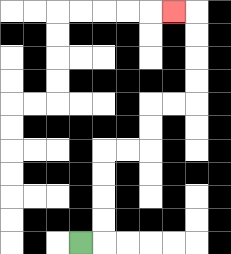{'start': '[3, 10]', 'end': '[7, 0]', 'path_directions': 'R,U,U,U,U,R,R,U,U,R,R,U,U,U,U,L', 'path_coordinates': '[[3, 10], [4, 10], [4, 9], [4, 8], [4, 7], [4, 6], [5, 6], [6, 6], [6, 5], [6, 4], [7, 4], [8, 4], [8, 3], [8, 2], [8, 1], [8, 0], [7, 0]]'}